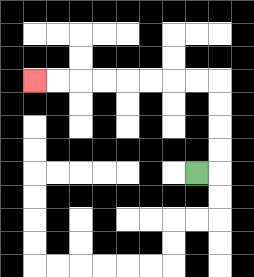{'start': '[8, 7]', 'end': '[1, 3]', 'path_directions': 'R,U,U,U,U,L,L,L,L,L,L,L,L', 'path_coordinates': '[[8, 7], [9, 7], [9, 6], [9, 5], [9, 4], [9, 3], [8, 3], [7, 3], [6, 3], [5, 3], [4, 3], [3, 3], [2, 3], [1, 3]]'}